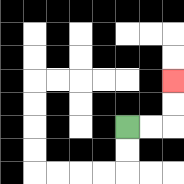{'start': '[5, 5]', 'end': '[7, 3]', 'path_directions': 'R,R,U,U', 'path_coordinates': '[[5, 5], [6, 5], [7, 5], [7, 4], [7, 3]]'}